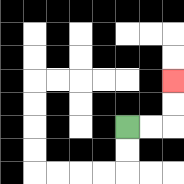{'start': '[5, 5]', 'end': '[7, 3]', 'path_directions': 'R,R,U,U', 'path_coordinates': '[[5, 5], [6, 5], [7, 5], [7, 4], [7, 3]]'}